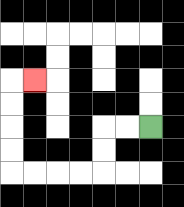{'start': '[6, 5]', 'end': '[1, 3]', 'path_directions': 'L,L,D,D,L,L,L,L,U,U,U,U,R', 'path_coordinates': '[[6, 5], [5, 5], [4, 5], [4, 6], [4, 7], [3, 7], [2, 7], [1, 7], [0, 7], [0, 6], [0, 5], [0, 4], [0, 3], [1, 3]]'}